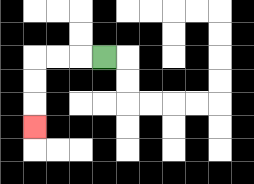{'start': '[4, 2]', 'end': '[1, 5]', 'path_directions': 'L,L,L,D,D,D', 'path_coordinates': '[[4, 2], [3, 2], [2, 2], [1, 2], [1, 3], [1, 4], [1, 5]]'}